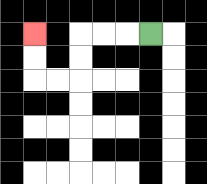{'start': '[6, 1]', 'end': '[1, 1]', 'path_directions': 'L,L,L,D,D,L,L,U,U', 'path_coordinates': '[[6, 1], [5, 1], [4, 1], [3, 1], [3, 2], [3, 3], [2, 3], [1, 3], [1, 2], [1, 1]]'}